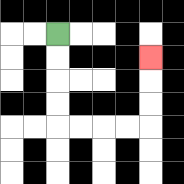{'start': '[2, 1]', 'end': '[6, 2]', 'path_directions': 'D,D,D,D,R,R,R,R,U,U,U', 'path_coordinates': '[[2, 1], [2, 2], [2, 3], [2, 4], [2, 5], [3, 5], [4, 5], [5, 5], [6, 5], [6, 4], [6, 3], [6, 2]]'}